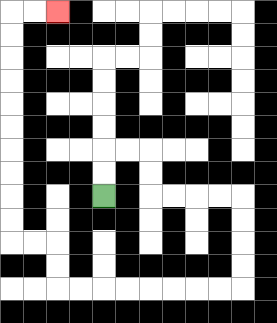{'start': '[4, 8]', 'end': '[2, 0]', 'path_directions': 'U,U,R,R,D,D,R,R,R,R,D,D,D,D,L,L,L,L,L,L,L,L,U,U,L,L,U,U,U,U,U,U,U,U,U,U,R,R', 'path_coordinates': '[[4, 8], [4, 7], [4, 6], [5, 6], [6, 6], [6, 7], [6, 8], [7, 8], [8, 8], [9, 8], [10, 8], [10, 9], [10, 10], [10, 11], [10, 12], [9, 12], [8, 12], [7, 12], [6, 12], [5, 12], [4, 12], [3, 12], [2, 12], [2, 11], [2, 10], [1, 10], [0, 10], [0, 9], [0, 8], [0, 7], [0, 6], [0, 5], [0, 4], [0, 3], [0, 2], [0, 1], [0, 0], [1, 0], [2, 0]]'}